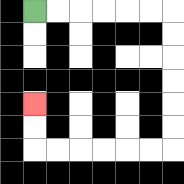{'start': '[1, 0]', 'end': '[1, 4]', 'path_directions': 'R,R,R,R,R,R,D,D,D,D,D,D,L,L,L,L,L,L,U,U', 'path_coordinates': '[[1, 0], [2, 0], [3, 0], [4, 0], [5, 0], [6, 0], [7, 0], [7, 1], [7, 2], [7, 3], [7, 4], [7, 5], [7, 6], [6, 6], [5, 6], [4, 6], [3, 6], [2, 6], [1, 6], [1, 5], [1, 4]]'}